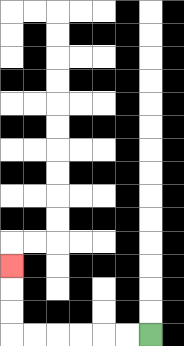{'start': '[6, 14]', 'end': '[0, 11]', 'path_directions': 'L,L,L,L,L,L,U,U,U', 'path_coordinates': '[[6, 14], [5, 14], [4, 14], [3, 14], [2, 14], [1, 14], [0, 14], [0, 13], [0, 12], [0, 11]]'}